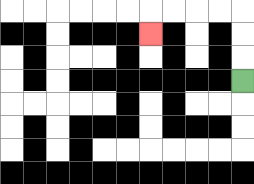{'start': '[10, 3]', 'end': '[6, 1]', 'path_directions': 'U,U,U,L,L,L,L,D', 'path_coordinates': '[[10, 3], [10, 2], [10, 1], [10, 0], [9, 0], [8, 0], [7, 0], [6, 0], [6, 1]]'}